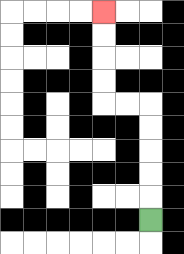{'start': '[6, 9]', 'end': '[4, 0]', 'path_directions': 'U,U,U,U,U,L,L,U,U,U,U', 'path_coordinates': '[[6, 9], [6, 8], [6, 7], [6, 6], [6, 5], [6, 4], [5, 4], [4, 4], [4, 3], [4, 2], [4, 1], [4, 0]]'}